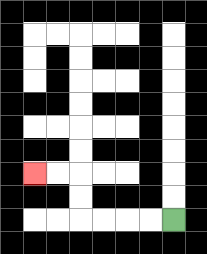{'start': '[7, 9]', 'end': '[1, 7]', 'path_directions': 'L,L,L,L,U,U,L,L', 'path_coordinates': '[[7, 9], [6, 9], [5, 9], [4, 9], [3, 9], [3, 8], [3, 7], [2, 7], [1, 7]]'}